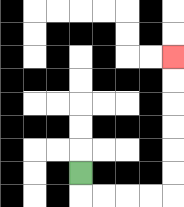{'start': '[3, 7]', 'end': '[7, 2]', 'path_directions': 'D,R,R,R,R,U,U,U,U,U,U', 'path_coordinates': '[[3, 7], [3, 8], [4, 8], [5, 8], [6, 8], [7, 8], [7, 7], [7, 6], [7, 5], [7, 4], [7, 3], [7, 2]]'}